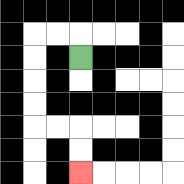{'start': '[3, 2]', 'end': '[3, 7]', 'path_directions': 'U,L,L,D,D,D,D,R,R,D,D', 'path_coordinates': '[[3, 2], [3, 1], [2, 1], [1, 1], [1, 2], [1, 3], [1, 4], [1, 5], [2, 5], [3, 5], [3, 6], [3, 7]]'}